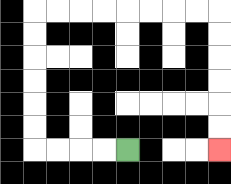{'start': '[5, 6]', 'end': '[9, 6]', 'path_directions': 'L,L,L,L,U,U,U,U,U,U,R,R,R,R,R,R,R,R,D,D,D,D,D,D', 'path_coordinates': '[[5, 6], [4, 6], [3, 6], [2, 6], [1, 6], [1, 5], [1, 4], [1, 3], [1, 2], [1, 1], [1, 0], [2, 0], [3, 0], [4, 0], [5, 0], [6, 0], [7, 0], [8, 0], [9, 0], [9, 1], [9, 2], [9, 3], [9, 4], [9, 5], [9, 6]]'}